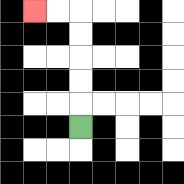{'start': '[3, 5]', 'end': '[1, 0]', 'path_directions': 'U,U,U,U,U,L,L', 'path_coordinates': '[[3, 5], [3, 4], [3, 3], [3, 2], [3, 1], [3, 0], [2, 0], [1, 0]]'}